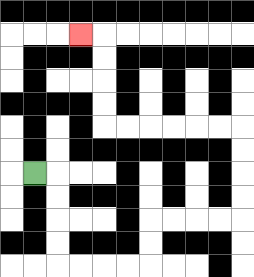{'start': '[1, 7]', 'end': '[3, 1]', 'path_directions': 'R,D,D,D,D,R,R,R,R,U,U,R,R,R,R,U,U,U,U,L,L,L,L,L,L,U,U,U,U,L', 'path_coordinates': '[[1, 7], [2, 7], [2, 8], [2, 9], [2, 10], [2, 11], [3, 11], [4, 11], [5, 11], [6, 11], [6, 10], [6, 9], [7, 9], [8, 9], [9, 9], [10, 9], [10, 8], [10, 7], [10, 6], [10, 5], [9, 5], [8, 5], [7, 5], [6, 5], [5, 5], [4, 5], [4, 4], [4, 3], [4, 2], [4, 1], [3, 1]]'}